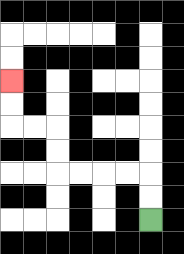{'start': '[6, 9]', 'end': '[0, 3]', 'path_directions': 'U,U,L,L,L,L,U,U,L,L,U,U', 'path_coordinates': '[[6, 9], [6, 8], [6, 7], [5, 7], [4, 7], [3, 7], [2, 7], [2, 6], [2, 5], [1, 5], [0, 5], [0, 4], [0, 3]]'}